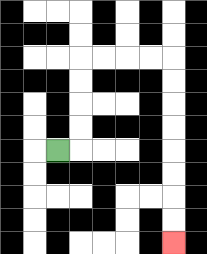{'start': '[2, 6]', 'end': '[7, 10]', 'path_directions': 'R,U,U,U,U,R,R,R,R,D,D,D,D,D,D,D,D', 'path_coordinates': '[[2, 6], [3, 6], [3, 5], [3, 4], [3, 3], [3, 2], [4, 2], [5, 2], [6, 2], [7, 2], [7, 3], [7, 4], [7, 5], [7, 6], [7, 7], [7, 8], [7, 9], [7, 10]]'}